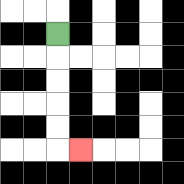{'start': '[2, 1]', 'end': '[3, 6]', 'path_directions': 'D,D,D,D,D,R', 'path_coordinates': '[[2, 1], [2, 2], [2, 3], [2, 4], [2, 5], [2, 6], [3, 6]]'}